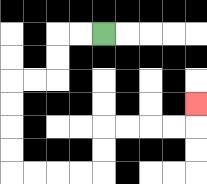{'start': '[4, 1]', 'end': '[8, 4]', 'path_directions': 'L,L,D,D,L,L,D,D,D,D,R,R,R,R,U,U,R,R,R,R,U', 'path_coordinates': '[[4, 1], [3, 1], [2, 1], [2, 2], [2, 3], [1, 3], [0, 3], [0, 4], [0, 5], [0, 6], [0, 7], [1, 7], [2, 7], [3, 7], [4, 7], [4, 6], [4, 5], [5, 5], [6, 5], [7, 5], [8, 5], [8, 4]]'}